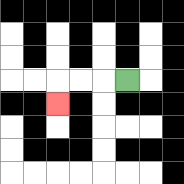{'start': '[5, 3]', 'end': '[2, 4]', 'path_directions': 'L,L,L,D', 'path_coordinates': '[[5, 3], [4, 3], [3, 3], [2, 3], [2, 4]]'}